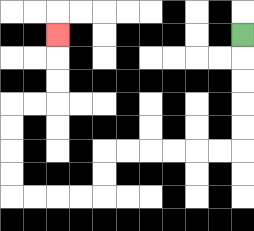{'start': '[10, 1]', 'end': '[2, 1]', 'path_directions': 'D,D,D,D,D,L,L,L,L,L,L,D,D,L,L,L,L,U,U,U,U,R,R,U,U,U', 'path_coordinates': '[[10, 1], [10, 2], [10, 3], [10, 4], [10, 5], [10, 6], [9, 6], [8, 6], [7, 6], [6, 6], [5, 6], [4, 6], [4, 7], [4, 8], [3, 8], [2, 8], [1, 8], [0, 8], [0, 7], [0, 6], [0, 5], [0, 4], [1, 4], [2, 4], [2, 3], [2, 2], [2, 1]]'}